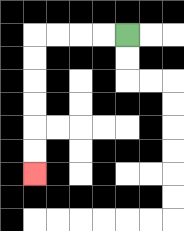{'start': '[5, 1]', 'end': '[1, 7]', 'path_directions': 'L,L,L,L,D,D,D,D,D,D', 'path_coordinates': '[[5, 1], [4, 1], [3, 1], [2, 1], [1, 1], [1, 2], [1, 3], [1, 4], [1, 5], [1, 6], [1, 7]]'}